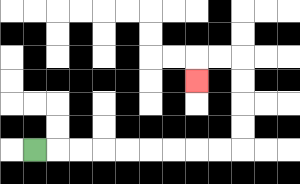{'start': '[1, 6]', 'end': '[8, 3]', 'path_directions': 'R,R,R,R,R,R,R,R,R,U,U,U,U,L,L,D', 'path_coordinates': '[[1, 6], [2, 6], [3, 6], [4, 6], [5, 6], [6, 6], [7, 6], [8, 6], [9, 6], [10, 6], [10, 5], [10, 4], [10, 3], [10, 2], [9, 2], [8, 2], [8, 3]]'}